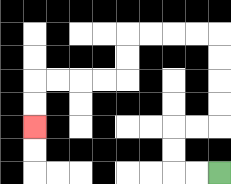{'start': '[9, 7]', 'end': '[1, 5]', 'path_directions': 'L,L,U,U,R,R,U,U,U,U,L,L,L,L,D,D,L,L,L,L,D,D', 'path_coordinates': '[[9, 7], [8, 7], [7, 7], [7, 6], [7, 5], [8, 5], [9, 5], [9, 4], [9, 3], [9, 2], [9, 1], [8, 1], [7, 1], [6, 1], [5, 1], [5, 2], [5, 3], [4, 3], [3, 3], [2, 3], [1, 3], [1, 4], [1, 5]]'}